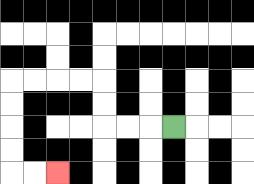{'start': '[7, 5]', 'end': '[2, 7]', 'path_directions': 'L,L,L,U,U,L,L,L,L,D,D,D,D,R,R', 'path_coordinates': '[[7, 5], [6, 5], [5, 5], [4, 5], [4, 4], [4, 3], [3, 3], [2, 3], [1, 3], [0, 3], [0, 4], [0, 5], [0, 6], [0, 7], [1, 7], [2, 7]]'}